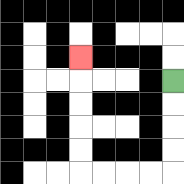{'start': '[7, 3]', 'end': '[3, 2]', 'path_directions': 'D,D,D,D,L,L,L,L,U,U,U,U,U', 'path_coordinates': '[[7, 3], [7, 4], [7, 5], [7, 6], [7, 7], [6, 7], [5, 7], [4, 7], [3, 7], [3, 6], [3, 5], [3, 4], [3, 3], [3, 2]]'}